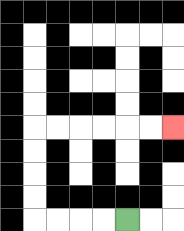{'start': '[5, 9]', 'end': '[7, 5]', 'path_directions': 'L,L,L,L,U,U,U,U,R,R,R,R,R,R', 'path_coordinates': '[[5, 9], [4, 9], [3, 9], [2, 9], [1, 9], [1, 8], [1, 7], [1, 6], [1, 5], [2, 5], [3, 5], [4, 5], [5, 5], [6, 5], [7, 5]]'}